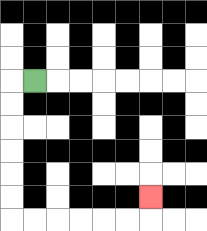{'start': '[1, 3]', 'end': '[6, 8]', 'path_directions': 'L,D,D,D,D,D,D,R,R,R,R,R,R,U', 'path_coordinates': '[[1, 3], [0, 3], [0, 4], [0, 5], [0, 6], [0, 7], [0, 8], [0, 9], [1, 9], [2, 9], [3, 9], [4, 9], [5, 9], [6, 9], [6, 8]]'}